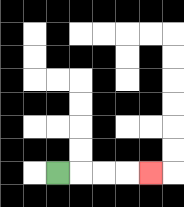{'start': '[2, 7]', 'end': '[6, 7]', 'path_directions': 'R,R,R,R', 'path_coordinates': '[[2, 7], [3, 7], [4, 7], [5, 7], [6, 7]]'}